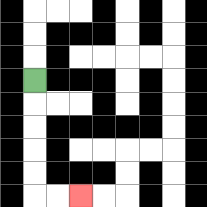{'start': '[1, 3]', 'end': '[3, 8]', 'path_directions': 'D,D,D,D,D,R,R', 'path_coordinates': '[[1, 3], [1, 4], [1, 5], [1, 6], [1, 7], [1, 8], [2, 8], [3, 8]]'}